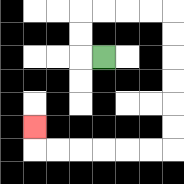{'start': '[4, 2]', 'end': '[1, 5]', 'path_directions': 'L,U,U,R,R,R,R,D,D,D,D,D,D,L,L,L,L,L,L,U', 'path_coordinates': '[[4, 2], [3, 2], [3, 1], [3, 0], [4, 0], [5, 0], [6, 0], [7, 0], [7, 1], [7, 2], [7, 3], [7, 4], [7, 5], [7, 6], [6, 6], [5, 6], [4, 6], [3, 6], [2, 6], [1, 6], [1, 5]]'}